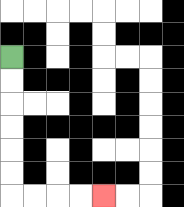{'start': '[0, 2]', 'end': '[4, 8]', 'path_directions': 'D,D,D,D,D,D,R,R,R,R', 'path_coordinates': '[[0, 2], [0, 3], [0, 4], [0, 5], [0, 6], [0, 7], [0, 8], [1, 8], [2, 8], [3, 8], [4, 8]]'}